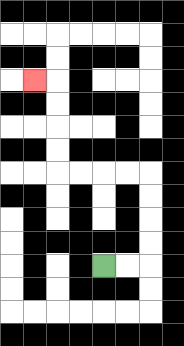{'start': '[4, 11]', 'end': '[1, 3]', 'path_directions': 'R,R,U,U,U,U,L,L,L,L,U,U,U,U,L', 'path_coordinates': '[[4, 11], [5, 11], [6, 11], [6, 10], [6, 9], [6, 8], [6, 7], [5, 7], [4, 7], [3, 7], [2, 7], [2, 6], [2, 5], [2, 4], [2, 3], [1, 3]]'}